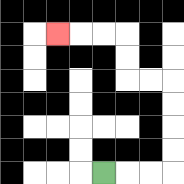{'start': '[4, 7]', 'end': '[2, 1]', 'path_directions': 'R,R,R,U,U,U,U,L,L,U,U,L,L,L', 'path_coordinates': '[[4, 7], [5, 7], [6, 7], [7, 7], [7, 6], [7, 5], [7, 4], [7, 3], [6, 3], [5, 3], [5, 2], [5, 1], [4, 1], [3, 1], [2, 1]]'}